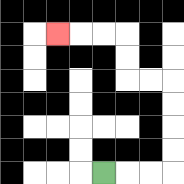{'start': '[4, 7]', 'end': '[2, 1]', 'path_directions': 'R,R,R,U,U,U,U,L,L,U,U,L,L,L', 'path_coordinates': '[[4, 7], [5, 7], [6, 7], [7, 7], [7, 6], [7, 5], [7, 4], [7, 3], [6, 3], [5, 3], [5, 2], [5, 1], [4, 1], [3, 1], [2, 1]]'}